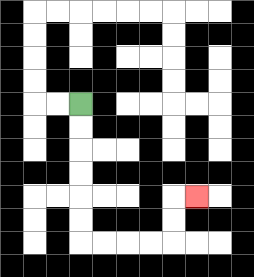{'start': '[3, 4]', 'end': '[8, 8]', 'path_directions': 'D,D,D,D,D,D,R,R,R,R,U,U,R', 'path_coordinates': '[[3, 4], [3, 5], [3, 6], [3, 7], [3, 8], [3, 9], [3, 10], [4, 10], [5, 10], [6, 10], [7, 10], [7, 9], [7, 8], [8, 8]]'}